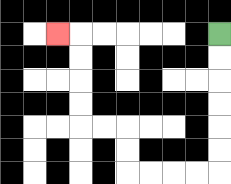{'start': '[9, 1]', 'end': '[2, 1]', 'path_directions': 'D,D,D,D,D,D,L,L,L,L,U,U,L,L,U,U,U,U,L', 'path_coordinates': '[[9, 1], [9, 2], [9, 3], [9, 4], [9, 5], [9, 6], [9, 7], [8, 7], [7, 7], [6, 7], [5, 7], [5, 6], [5, 5], [4, 5], [3, 5], [3, 4], [3, 3], [3, 2], [3, 1], [2, 1]]'}